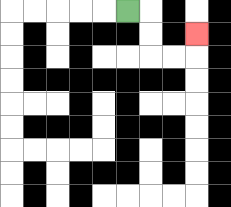{'start': '[5, 0]', 'end': '[8, 1]', 'path_directions': 'R,D,D,R,R,U', 'path_coordinates': '[[5, 0], [6, 0], [6, 1], [6, 2], [7, 2], [8, 2], [8, 1]]'}